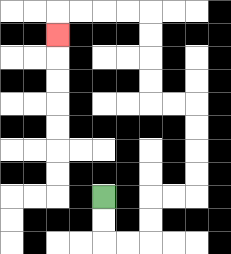{'start': '[4, 8]', 'end': '[2, 1]', 'path_directions': 'D,D,R,R,U,U,R,R,U,U,U,U,L,L,U,U,U,U,L,L,L,L,D', 'path_coordinates': '[[4, 8], [4, 9], [4, 10], [5, 10], [6, 10], [6, 9], [6, 8], [7, 8], [8, 8], [8, 7], [8, 6], [8, 5], [8, 4], [7, 4], [6, 4], [6, 3], [6, 2], [6, 1], [6, 0], [5, 0], [4, 0], [3, 0], [2, 0], [2, 1]]'}